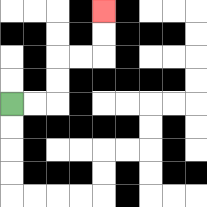{'start': '[0, 4]', 'end': '[4, 0]', 'path_directions': 'R,R,U,U,R,R,U,U', 'path_coordinates': '[[0, 4], [1, 4], [2, 4], [2, 3], [2, 2], [3, 2], [4, 2], [4, 1], [4, 0]]'}